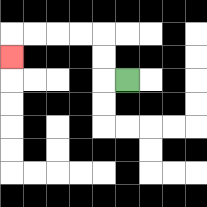{'start': '[5, 3]', 'end': '[0, 2]', 'path_directions': 'L,U,U,L,L,L,L,D', 'path_coordinates': '[[5, 3], [4, 3], [4, 2], [4, 1], [3, 1], [2, 1], [1, 1], [0, 1], [0, 2]]'}